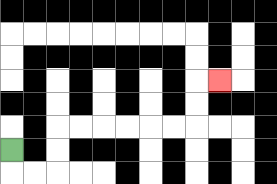{'start': '[0, 6]', 'end': '[9, 3]', 'path_directions': 'D,R,R,U,U,R,R,R,R,R,R,U,U,R', 'path_coordinates': '[[0, 6], [0, 7], [1, 7], [2, 7], [2, 6], [2, 5], [3, 5], [4, 5], [5, 5], [6, 5], [7, 5], [8, 5], [8, 4], [8, 3], [9, 3]]'}